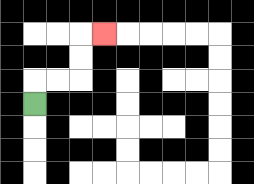{'start': '[1, 4]', 'end': '[4, 1]', 'path_directions': 'U,R,R,U,U,R', 'path_coordinates': '[[1, 4], [1, 3], [2, 3], [3, 3], [3, 2], [3, 1], [4, 1]]'}